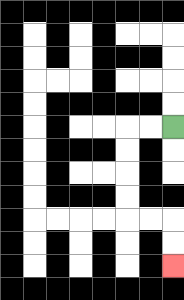{'start': '[7, 5]', 'end': '[7, 11]', 'path_directions': 'L,L,D,D,D,D,R,R,D,D', 'path_coordinates': '[[7, 5], [6, 5], [5, 5], [5, 6], [5, 7], [5, 8], [5, 9], [6, 9], [7, 9], [7, 10], [7, 11]]'}